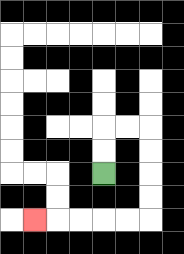{'start': '[4, 7]', 'end': '[1, 9]', 'path_directions': 'U,U,R,R,D,D,D,D,L,L,L,L,L', 'path_coordinates': '[[4, 7], [4, 6], [4, 5], [5, 5], [6, 5], [6, 6], [6, 7], [6, 8], [6, 9], [5, 9], [4, 9], [3, 9], [2, 9], [1, 9]]'}